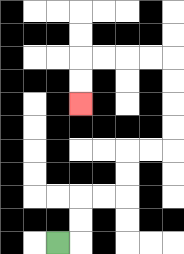{'start': '[2, 10]', 'end': '[3, 4]', 'path_directions': 'R,U,U,R,R,U,U,R,R,U,U,U,U,L,L,L,L,D,D', 'path_coordinates': '[[2, 10], [3, 10], [3, 9], [3, 8], [4, 8], [5, 8], [5, 7], [5, 6], [6, 6], [7, 6], [7, 5], [7, 4], [7, 3], [7, 2], [6, 2], [5, 2], [4, 2], [3, 2], [3, 3], [3, 4]]'}